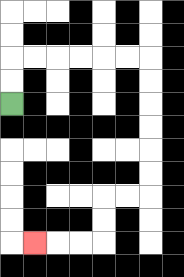{'start': '[0, 4]', 'end': '[1, 10]', 'path_directions': 'U,U,R,R,R,R,R,R,D,D,D,D,D,D,L,L,D,D,L,L,L', 'path_coordinates': '[[0, 4], [0, 3], [0, 2], [1, 2], [2, 2], [3, 2], [4, 2], [5, 2], [6, 2], [6, 3], [6, 4], [6, 5], [6, 6], [6, 7], [6, 8], [5, 8], [4, 8], [4, 9], [4, 10], [3, 10], [2, 10], [1, 10]]'}